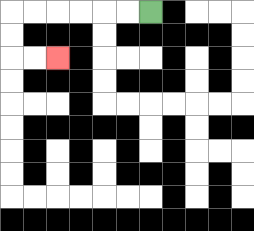{'start': '[6, 0]', 'end': '[2, 2]', 'path_directions': 'L,L,L,L,L,L,D,D,R,R', 'path_coordinates': '[[6, 0], [5, 0], [4, 0], [3, 0], [2, 0], [1, 0], [0, 0], [0, 1], [0, 2], [1, 2], [2, 2]]'}